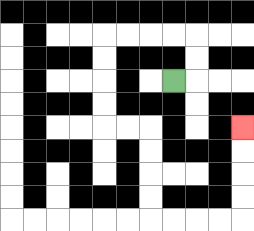{'start': '[7, 3]', 'end': '[10, 5]', 'path_directions': 'R,U,U,L,L,L,L,D,D,D,D,R,R,D,D,D,D,R,R,R,R,U,U,U,U', 'path_coordinates': '[[7, 3], [8, 3], [8, 2], [8, 1], [7, 1], [6, 1], [5, 1], [4, 1], [4, 2], [4, 3], [4, 4], [4, 5], [5, 5], [6, 5], [6, 6], [6, 7], [6, 8], [6, 9], [7, 9], [8, 9], [9, 9], [10, 9], [10, 8], [10, 7], [10, 6], [10, 5]]'}